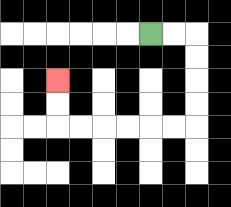{'start': '[6, 1]', 'end': '[2, 3]', 'path_directions': 'R,R,D,D,D,D,L,L,L,L,L,L,U,U', 'path_coordinates': '[[6, 1], [7, 1], [8, 1], [8, 2], [8, 3], [8, 4], [8, 5], [7, 5], [6, 5], [5, 5], [4, 5], [3, 5], [2, 5], [2, 4], [2, 3]]'}